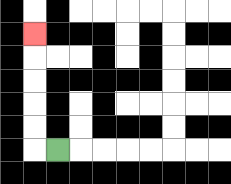{'start': '[2, 6]', 'end': '[1, 1]', 'path_directions': 'L,U,U,U,U,U', 'path_coordinates': '[[2, 6], [1, 6], [1, 5], [1, 4], [1, 3], [1, 2], [1, 1]]'}